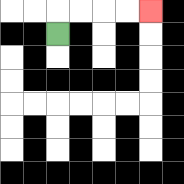{'start': '[2, 1]', 'end': '[6, 0]', 'path_directions': 'U,R,R,R,R', 'path_coordinates': '[[2, 1], [2, 0], [3, 0], [4, 0], [5, 0], [6, 0]]'}